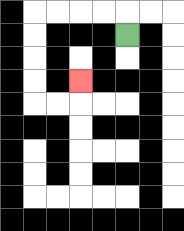{'start': '[5, 1]', 'end': '[3, 3]', 'path_directions': 'U,L,L,L,L,D,D,D,D,R,R,U', 'path_coordinates': '[[5, 1], [5, 0], [4, 0], [3, 0], [2, 0], [1, 0], [1, 1], [1, 2], [1, 3], [1, 4], [2, 4], [3, 4], [3, 3]]'}